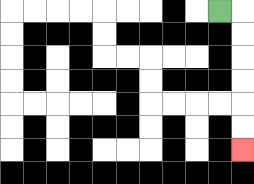{'start': '[9, 0]', 'end': '[10, 6]', 'path_directions': 'R,D,D,D,D,D,D', 'path_coordinates': '[[9, 0], [10, 0], [10, 1], [10, 2], [10, 3], [10, 4], [10, 5], [10, 6]]'}